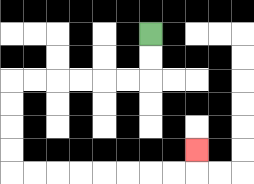{'start': '[6, 1]', 'end': '[8, 6]', 'path_directions': 'D,D,L,L,L,L,L,L,D,D,D,D,R,R,R,R,R,R,R,R,U', 'path_coordinates': '[[6, 1], [6, 2], [6, 3], [5, 3], [4, 3], [3, 3], [2, 3], [1, 3], [0, 3], [0, 4], [0, 5], [0, 6], [0, 7], [1, 7], [2, 7], [3, 7], [4, 7], [5, 7], [6, 7], [7, 7], [8, 7], [8, 6]]'}